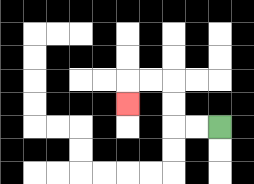{'start': '[9, 5]', 'end': '[5, 4]', 'path_directions': 'L,L,U,U,L,L,D', 'path_coordinates': '[[9, 5], [8, 5], [7, 5], [7, 4], [7, 3], [6, 3], [5, 3], [5, 4]]'}